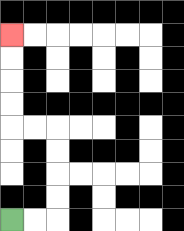{'start': '[0, 9]', 'end': '[0, 1]', 'path_directions': 'R,R,U,U,U,U,L,L,U,U,U,U', 'path_coordinates': '[[0, 9], [1, 9], [2, 9], [2, 8], [2, 7], [2, 6], [2, 5], [1, 5], [0, 5], [0, 4], [0, 3], [0, 2], [0, 1]]'}